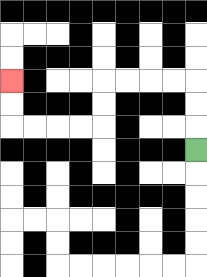{'start': '[8, 6]', 'end': '[0, 3]', 'path_directions': 'U,U,U,L,L,L,L,D,D,L,L,L,L,U,U', 'path_coordinates': '[[8, 6], [8, 5], [8, 4], [8, 3], [7, 3], [6, 3], [5, 3], [4, 3], [4, 4], [4, 5], [3, 5], [2, 5], [1, 5], [0, 5], [0, 4], [0, 3]]'}